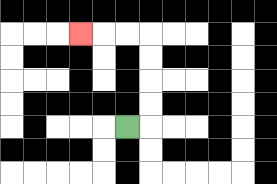{'start': '[5, 5]', 'end': '[3, 1]', 'path_directions': 'R,U,U,U,U,L,L,L', 'path_coordinates': '[[5, 5], [6, 5], [6, 4], [6, 3], [6, 2], [6, 1], [5, 1], [4, 1], [3, 1]]'}